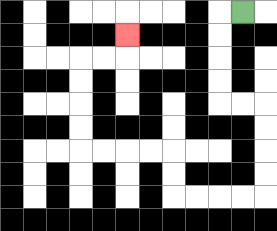{'start': '[10, 0]', 'end': '[5, 1]', 'path_directions': 'L,D,D,D,D,R,R,D,D,D,D,L,L,L,L,U,U,L,L,L,L,U,U,U,U,R,R,U', 'path_coordinates': '[[10, 0], [9, 0], [9, 1], [9, 2], [9, 3], [9, 4], [10, 4], [11, 4], [11, 5], [11, 6], [11, 7], [11, 8], [10, 8], [9, 8], [8, 8], [7, 8], [7, 7], [7, 6], [6, 6], [5, 6], [4, 6], [3, 6], [3, 5], [3, 4], [3, 3], [3, 2], [4, 2], [5, 2], [5, 1]]'}